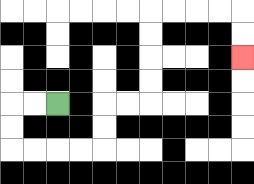{'start': '[2, 4]', 'end': '[10, 2]', 'path_directions': 'L,L,D,D,R,R,R,R,U,U,R,R,U,U,U,U,R,R,R,R,D,D', 'path_coordinates': '[[2, 4], [1, 4], [0, 4], [0, 5], [0, 6], [1, 6], [2, 6], [3, 6], [4, 6], [4, 5], [4, 4], [5, 4], [6, 4], [6, 3], [6, 2], [6, 1], [6, 0], [7, 0], [8, 0], [9, 0], [10, 0], [10, 1], [10, 2]]'}